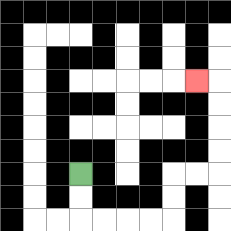{'start': '[3, 7]', 'end': '[8, 3]', 'path_directions': 'D,D,R,R,R,R,U,U,R,R,U,U,U,U,L', 'path_coordinates': '[[3, 7], [3, 8], [3, 9], [4, 9], [5, 9], [6, 9], [7, 9], [7, 8], [7, 7], [8, 7], [9, 7], [9, 6], [9, 5], [9, 4], [9, 3], [8, 3]]'}